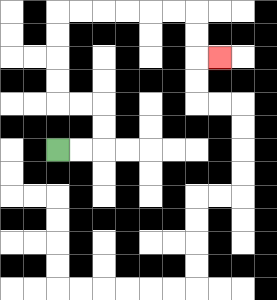{'start': '[2, 6]', 'end': '[9, 2]', 'path_directions': 'R,R,U,U,L,L,U,U,U,U,R,R,R,R,R,R,D,D,R', 'path_coordinates': '[[2, 6], [3, 6], [4, 6], [4, 5], [4, 4], [3, 4], [2, 4], [2, 3], [2, 2], [2, 1], [2, 0], [3, 0], [4, 0], [5, 0], [6, 0], [7, 0], [8, 0], [8, 1], [8, 2], [9, 2]]'}